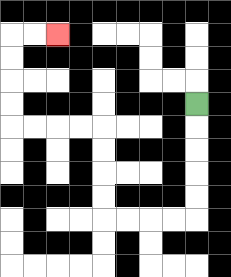{'start': '[8, 4]', 'end': '[2, 1]', 'path_directions': 'D,D,D,D,D,L,L,L,L,U,U,U,U,L,L,L,L,U,U,U,U,R,R', 'path_coordinates': '[[8, 4], [8, 5], [8, 6], [8, 7], [8, 8], [8, 9], [7, 9], [6, 9], [5, 9], [4, 9], [4, 8], [4, 7], [4, 6], [4, 5], [3, 5], [2, 5], [1, 5], [0, 5], [0, 4], [0, 3], [0, 2], [0, 1], [1, 1], [2, 1]]'}